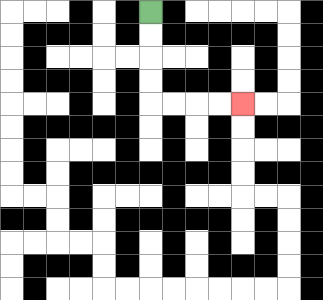{'start': '[6, 0]', 'end': '[10, 4]', 'path_directions': 'D,D,D,D,R,R,R,R', 'path_coordinates': '[[6, 0], [6, 1], [6, 2], [6, 3], [6, 4], [7, 4], [8, 4], [9, 4], [10, 4]]'}